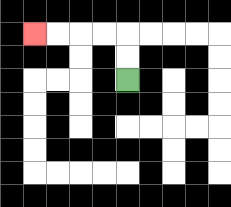{'start': '[5, 3]', 'end': '[1, 1]', 'path_directions': 'U,U,L,L,L,L', 'path_coordinates': '[[5, 3], [5, 2], [5, 1], [4, 1], [3, 1], [2, 1], [1, 1]]'}